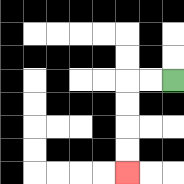{'start': '[7, 3]', 'end': '[5, 7]', 'path_directions': 'L,L,D,D,D,D', 'path_coordinates': '[[7, 3], [6, 3], [5, 3], [5, 4], [5, 5], [5, 6], [5, 7]]'}